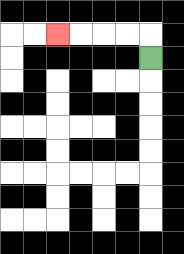{'start': '[6, 2]', 'end': '[2, 1]', 'path_directions': 'U,L,L,L,L', 'path_coordinates': '[[6, 2], [6, 1], [5, 1], [4, 1], [3, 1], [2, 1]]'}